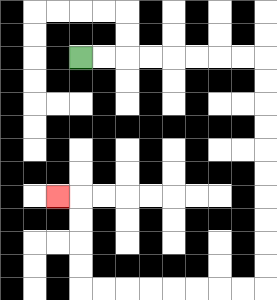{'start': '[3, 2]', 'end': '[2, 8]', 'path_directions': 'R,R,R,R,R,R,R,R,D,D,D,D,D,D,D,D,D,D,L,L,L,L,L,L,L,L,U,U,U,U,L', 'path_coordinates': '[[3, 2], [4, 2], [5, 2], [6, 2], [7, 2], [8, 2], [9, 2], [10, 2], [11, 2], [11, 3], [11, 4], [11, 5], [11, 6], [11, 7], [11, 8], [11, 9], [11, 10], [11, 11], [11, 12], [10, 12], [9, 12], [8, 12], [7, 12], [6, 12], [5, 12], [4, 12], [3, 12], [3, 11], [3, 10], [3, 9], [3, 8], [2, 8]]'}